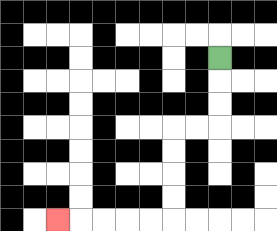{'start': '[9, 2]', 'end': '[2, 9]', 'path_directions': 'D,D,D,L,L,D,D,D,D,L,L,L,L,L', 'path_coordinates': '[[9, 2], [9, 3], [9, 4], [9, 5], [8, 5], [7, 5], [7, 6], [7, 7], [7, 8], [7, 9], [6, 9], [5, 9], [4, 9], [3, 9], [2, 9]]'}